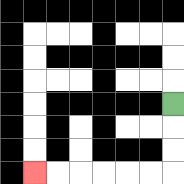{'start': '[7, 4]', 'end': '[1, 7]', 'path_directions': 'D,D,D,L,L,L,L,L,L', 'path_coordinates': '[[7, 4], [7, 5], [7, 6], [7, 7], [6, 7], [5, 7], [4, 7], [3, 7], [2, 7], [1, 7]]'}